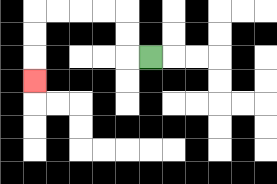{'start': '[6, 2]', 'end': '[1, 3]', 'path_directions': 'L,U,U,L,L,L,L,D,D,D', 'path_coordinates': '[[6, 2], [5, 2], [5, 1], [5, 0], [4, 0], [3, 0], [2, 0], [1, 0], [1, 1], [1, 2], [1, 3]]'}